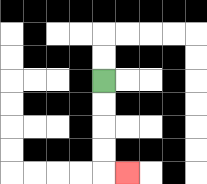{'start': '[4, 3]', 'end': '[5, 7]', 'path_directions': 'D,D,D,D,R', 'path_coordinates': '[[4, 3], [4, 4], [4, 5], [4, 6], [4, 7], [5, 7]]'}